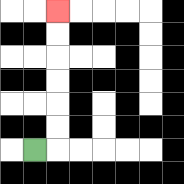{'start': '[1, 6]', 'end': '[2, 0]', 'path_directions': 'R,U,U,U,U,U,U', 'path_coordinates': '[[1, 6], [2, 6], [2, 5], [2, 4], [2, 3], [2, 2], [2, 1], [2, 0]]'}